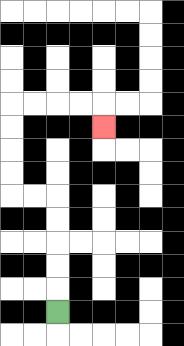{'start': '[2, 13]', 'end': '[4, 5]', 'path_directions': 'U,U,U,U,U,L,L,U,U,U,U,R,R,R,R,D', 'path_coordinates': '[[2, 13], [2, 12], [2, 11], [2, 10], [2, 9], [2, 8], [1, 8], [0, 8], [0, 7], [0, 6], [0, 5], [0, 4], [1, 4], [2, 4], [3, 4], [4, 4], [4, 5]]'}